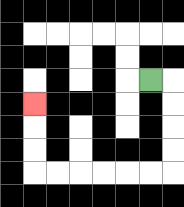{'start': '[6, 3]', 'end': '[1, 4]', 'path_directions': 'R,D,D,D,D,L,L,L,L,L,L,U,U,U', 'path_coordinates': '[[6, 3], [7, 3], [7, 4], [7, 5], [7, 6], [7, 7], [6, 7], [5, 7], [4, 7], [3, 7], [2, 7], [1, 7], [1, 6], [1, 5], [1, 4]]'}